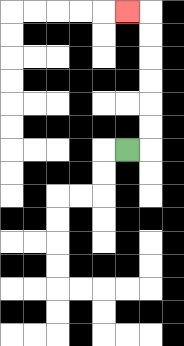{'start': '[5, 6]', 'end': '[5, 0]', 'path_directions': 'R,U,U,U,U,U,U,L', 'path_coordinates': '[[5, 6], [6, 6], [6, 5], [6, 4], [6, 3], [6, 2], [6, 1], [6, 0], [5, 0]]'}